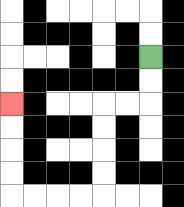{'start': '[6, 2]', 'end': '[0, 4]', 'path_directions': 'D,D,L,L,D,D,D,D,L,L,L,L,U,U,U,U', 'path_coordinates': '[[6, 2], [6, 3], [6, 4], [5, 4], [4, 4], [4, 5], [4, 6], [4, 7], [4, 8], [3, 8], [2, 8], [1, 8], [0, 8], [0, 7], [0, 6], [0, 5], [0, 4]]'}